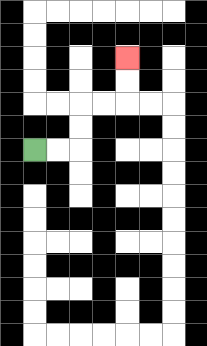{'start': '[1, 6]', 'end': '[5, 2]', 'path_directions': 'R,R,U,U,R,R,U,U', 'path_coordinates': '[[1, 6], [2, 6], [3, 6], [3, 5], [3, 4], [4, 4], [5, 4], [5, 3], [5, 2]]'}